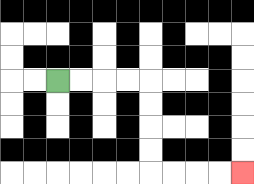{'start': '[2, 3]', 'end': '[10, 7]', 'path_directions': 'R,R,R,R,D,D,D,D,R,R,R,R', 'path_coordinates': '[[2, 3], [3, 3], [4, 3], [5, 3], [6, 3], [6, 4], [6, 5], [6, 6], [6, 7], [7, 7], [8, 7], [9, 7], [10, 7]]'}